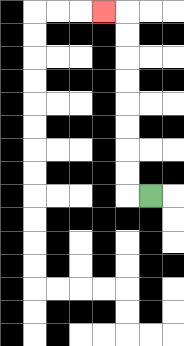{'start': '[6, 8]', 'end': '[4, 0]', 'path_directions': 'L,U,U,U,U,U,U,U,U,L', 'path_coordinates': '[[6, 8], [5, 8], [5, 7], [5, 6], [5, 5], [5, 4], [5, 3], [5, 2], [5, 1], [5, 0], [4, 0]]'}